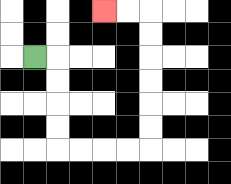{'start': '[1, 2]', 'end': '[4, 0]', 'path_directions': 'R,D,D,D,D,R,R,R,R,U,U,U,U,U,U,L,L', 'path_coordinates': '[[1, 2], [2, 2], [2, 3], [2, 4], [2, 5], [2, 6], [3, 6], [4, 6], [5, 6], [6, 6], [6, 5], [6, 4], [6, 3], [6, 2], [6, 1], [6, 0], [5, 0], [4, 0]]'}